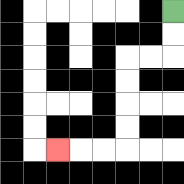{'start': '[7, 0]', 'end': '[2, 6]', 'path_directions': 'D,D,L,L,D,D,D,D,L,L,L', 'path_coordinates': '[[7, 0], [7, 1], [7, 2], [6, 2], [5, 2], [5, 3], [5, 4], [5, 5], [5, 6], [4, 6], [3, 6], [2, 6]]'}